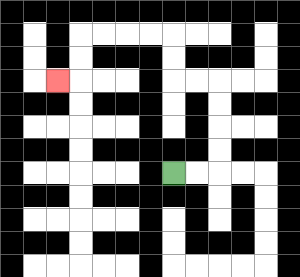{'start': '[7, 7]', 'end': '[2, 3]', 'path_directions': 'R,R,U,U,U,U,L,L,U,U,L,L,L,L,D,D,L', 'path_coordinates': '[[7, 7], [8, 7], [9, 7], [9, 6], [9, 5], [9, 4], [9, 3], [8, 3], [7, 3], [7, 2], [7, 1], [6, 1], [5, 1], [4, 1], [3, 1], [3, 2], [3, 3], [2, 3]]'}